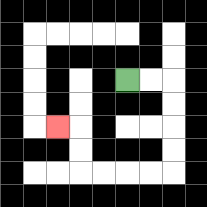{'start': '[5, 3]', 'end': '[2, 5]', 'path_directions': 'R,R,D,D,D,D,L,L,L,L,U,U,L', 'path_coordinates': '[[5, 3], [6, 3], [7, 3], [7, 4], [7, 5], [7, 6], [7, 7], [6, 7], [5, 7], [4, 7], [3, 7], [3, 6], [3, 5], [2, 5]]'}